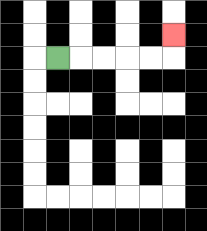{'start': '[2, 2]', 'end': '[7, 1]', 'path_directions': 'R,R,R,R,R,U', 'path_coordinates': '[[2, 2], [3, 2], [4, 2], [5, 2], [6, 2], [7, 2], [7, 1]]'}